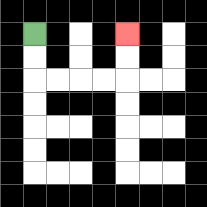{'start': '[1, 1]', 'end': '[5, 1]', 'path_directions': 'D,D,R,R,R,R,U,U', 'path_coordinates': '[[1, 1], [1, 2], [1, 3], [2, 3], [3, 3], [4, 3], [5, 3], [5, 2], [5, 1]]'}